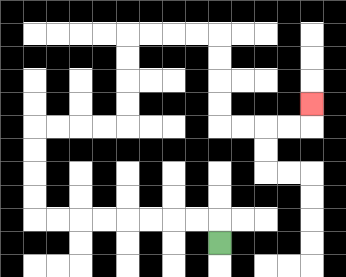{'start': '[9, 10]', 'end': '[13, 4]', 'path_directions': 'U,L,L,L,L,L,L,L,L,U,U,U,U,R,R,R,R,U,U,U,U,R,R,R,R,D,D,D,D,R,R,R,R,U', 'path_coordinates': '[[9, 10], [9, 9], [8, 9], [7, 9], [6, 9], [5, 9], [4, 9], [3, 9], [2, 9], [1, 9], [1, 8], [1, 7], [1, 6], [1, 5], [2, 5], [3, 5], [4, 5], [5, 5], [5, 4], [5, 3], [5, 2], [5, 1], [6, 1], [7, 1], [8, 1], [9, 1], [9, 2], [9, 3], [9, 4], [9, 5], [10, 5], [11, 5], [12, 5], [13, 5], [13, 4]]'}